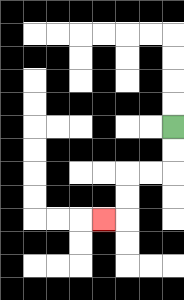{'start': '[7, 5]', 'end': '[4, 9]', 'path_directions': 'D,D,L,L,D,D,L', 'path_coordinates': '[[7, 5], [7, 6], [7, 7], [6, 7], [5, 7], [5, 8], [5, 9], [4, 9]]'}